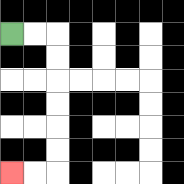{'start': '[0, 1]', 'end': '[0, 7]', 'path_directions': 'R,R,D,D,D,D,D,D,L,L', 'path_coordinates': '[[0, 1], [1, 1], [2, 1], [2, 2], [2, 3], [2, 4], [2, 5], [2, 6], [2, 7], [1, 7], [0, 7]]'}